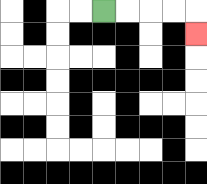{'start': '[4, 0]', 'end': '[8, 1]', 'path_directions': 'R,R,R,R,D', 'path_coordinates': '[[4, 0], [5, 0], [6, 0], [7, 0], [8, 0], [8, 1]]'}